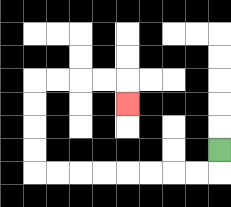{'start': '[9, 6]', 'end': '[5, 4]', 'path_directions': 'D,L,L,L,L,L,L,L,L,U,U,U,U,R,R,R,R,D', 'path_coordinates': '[[9, 6], [9, 7], [8, 7], [7, 7], [6, 7], [5, 7], [4, 7], [3, 7], [2, 7], [1, 7], [1, 6], [1, 5], [1, 4], [1, 3], [2, 3], [3, 3], [4, 3], [5, 3], [5, 4]]'}